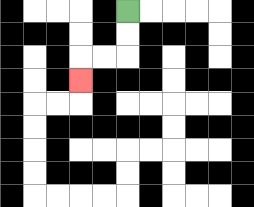{'start': '[5, 0]', 'end': '[3, 3]', 'path_directions': 'D,D,L,L,D', 'path_coordinates': '[[5, 0], [5, 1], [5, 2], [4, 2], [3, 2], [3, 3]]'}